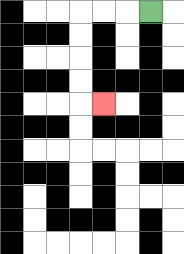{'start': '[6, 0]', 'end': '[4, 4]', 'path_directions': 'L,L,L,D,D,D,D,R', 'path_coordinates': '[[6, 0], [5, 0], [4, 0], [3, 0], [3, 1], [3, 2], [3, 3], [3, 4], [4, 4]]'}